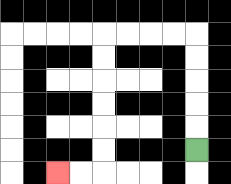{'start': '[8, 6]', 'end': '[2, 7]', 'path_directions': 'U,U,U,U,U,L,L,L,L,D,D,D,D,D,D,L,L', 'path_coordinates': '[[8, 6], [8, 5], [8, 4], [8, 3], [8, 2], [8, 1], [7, 1], [6, 1], [5, 1], [4, 1], [4, 2], [4, 3], [4, 4], [4, 5], [4, 6], [4, 7], [3, 7], [2, 7]]'}